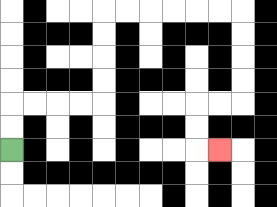{'start': '[0, 6]', 'end': '[9, 6]', 'path_directions': 'U,U,R,R,R,R,U,U,U,U,R,R,R,R,R,R,D,D,D,D,L,L,D,D,R', 'path_coordinates': '[[0, 6], [0, 5], [0, 4], [1, 4], [2, 4], [3, 4], [4, 4], [4, 3], [4, 2], [4, 1], [4, 0], [5, 0], [6, 0], [7, 0], [8, 0], [9, 0], [10, 0], [10, 1], [10, 2], [10, 3], [10, 4], [9, 4], [8, 4], [8, 5], [8, 6], [9, 6]]'}